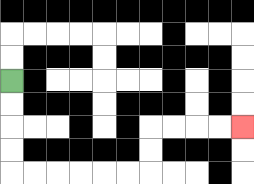{'start': '[0, 3]', 'end': '[10, 5]', 'path_directions': 'D,D,D,D,R,R,R,R,R,R,U,U,R,R,R,R', 'path_coordinates': '[[0, 3], [0, 4], [0, 5], [0, 6], [0, 7], [1, 7], [2, 7], [3, 7], [4, 7], [5, 7], [6, 7], [6, 6], [6, 5], [7, 5], [8, 5], [9, 5], [10, 5]]'}